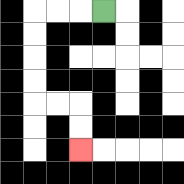{'start': '[4, 0]', 'end': '[3, 6]', 'path_directions': 'L,L,L,D,D,D,D,R,R,D,D', 'path_coordinates': '[[4, 0], [3, 0], [2, 0], [1, 0], [1, 1], [1, 2], [1, 3], [1, 4], [2, 4], [3, 4], [3, 5], [3, 6]]'}